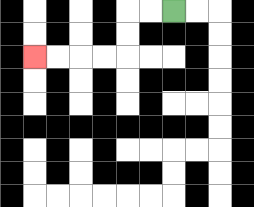{'start': '[7, 0]', 'end': '[1, 2]', 'path_directions': 'L,L,D,D,L,L,L,L', 'path_coordinates': '[[7, 0], [6, 0], [5, 0], [5, 1], [5, 2], [4, 2], [3, 2], [2, 2], [1, 2]]'}